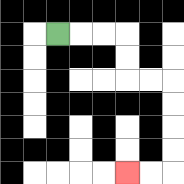{'start': '[2, 1]', 'end': '[5, 7]', 'path_directions': 'R,R,R,D,D,R,R,D,D,D,D,L,L', 'path_coordinates': '[[2, 1], [3, 1], [4, 1], [5, 1], [5, 2], [5, 3], [6, 3], [7, 3], [7, 4], [7, 5], [7, 6], [7, 7], [6, 7], [5, 7]]'}